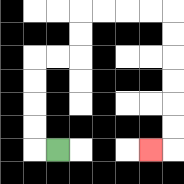{'start': '[2, 6]', 'end': '[6, 6]', 'path_directions': 'L,U,U,U,U,R,R,U,U,R,R,R,R,D,D,D,D,D,D,L', 'path_coordinates': '[[2, 6], [1, 6], [1, 5], [1, 4], [1, 3], [1, 2], [2, 2], [3, 2], [3, 1], [3, 0], [4, 0], [5, 0], [6, 0], [7, 0], [7, 1], [7, 2], [7, 3], [7, 4], [7, 5], [7, 6], [6, 6]]'}